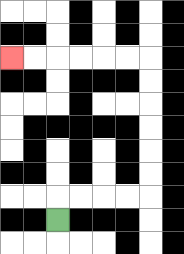{'start': '[2, 9]', 'end': '[0, 2]', 'path_directions': 'U,R,R,R,R,U,U,U,U,U,U,L,L,L,L,L,L', 'path_coordinates': '[[2, 9], [2, 8], [3, 8], [4, 8], [5, 8], [6, 8], [6, 7], [6, 6], [6, 5], [6, 4], [6, 3], [6, 2], [5, 2], [4, 2], [3, 2], [2, 2], [1, 2], [0, 2]]'}